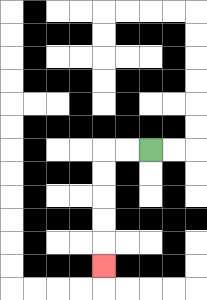{'start': '[6, 6]', 'end': '[4, 11]', 'path_directions': 'L,L,D,D,D,D,D', 'path_coordinates': '[[6, 6], [5, 6], [4, 6], [4, 7], [4, 8], [4, 9], [4, 10], [4, 11]]'}